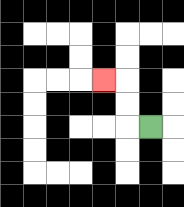{'start': '[6, 5]', 'end': '[4, 3]', 'path_directions': 'L,U,U,L', 'path_coordinates': '[[6, 5], [5, 5], [5, 4], [5, 3], [4, 3]]'}